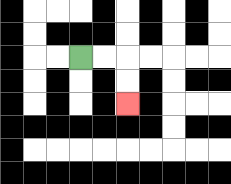{'start': '[3, 2]', 'end': '[5, 4]', 'path_directions': 'R,R,D,D', 'path_coordinates': '[[3, 2], [4, 2], [5, 2], [5, 3], [5, 4]]'}